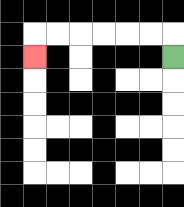{'start': '[7, 2]', 'end': '[1, 2]', 'path_directions': 'U,L,L,L,L,L,L,D', 'path_coordinates': '[[7, 2], [7, 1], [6, 1], [5, 1], [4, 1], [3, 1], [2, 1], [1, 1], [1, 2]]'}